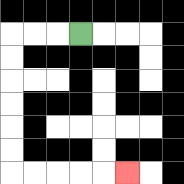{'start': '[3, 1]', 'end': '[5, 7]', 'path_directions': 'L,L,L,D,D,D,D,D,D,R,R,R,R,R', 'path_coordinates': '[[3, 1], [2, 1], [1, 1], [0, 1], [0, 2], [0, 3], [0, 4], [0, 5], [0, 6], [0, 7], [1, 7], [2, 7], [3, 7], [4, 7], [5, 7]]'}